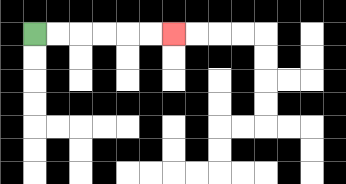{'start': '[1, 1]', 'end': '[7, 1]', 'path_directions': 'R,R,R,R,R,R', 'path_coordinates': '[[1, 1], [2, 1], [3, 1], [4, 1], [5, 1], [6, 1], [7, 1]]'}